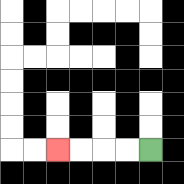{'start': '[6, 6]', 'end': '[2, 6]', 'path_directions': 'L,L,L,L', 'path_coordinates': '[[6, 6], [5, 6], [4, 6], [3, 6], [2, 6]]'}